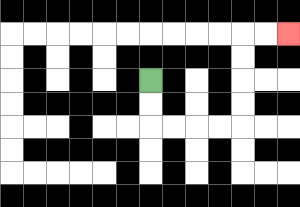{'start': '[6, 3]', 'end': '[12, 1]', 'path_directions': 'D,D,R,R,R,R,U,U,U,U,R,R', 'path_coordinates': '[[6, 3], [6, 4], [6, 5], [7, 5], [8, 5], [9, 5], [10, 5], [10, 4], [10, 3], [10, 2], [10, 1], [11, 1], [12, 1]]'}